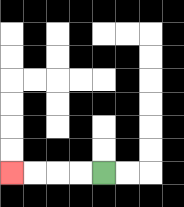{'start': '[4, 7]', 'end': '[0, 7]', 'path_directions': 'L,L,L,L', 'path_coordinates': '[[4, 7], [3, 7], [2, 7], [1, 7], [0, 7]]'}